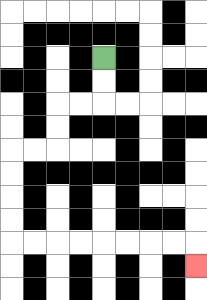{'start': '[4, 2]', 'end': '[8, 11]', 'path_directions': 'D,D,L,L,D,D,L,L,D,D,D,D,R,R,R,R,R,R,R,R,D', 'path_coordinates': '[[4, 2], [4, 3], [4, 4], [3, 4], [2, 4], [2, 5], [2, 6], [1, 6], [0, 6], [0, 7], [0, 8], [0, 9], [0, 10], [1, 10], [2, 10], [3, 10], [4, 10], [5, 10], [6, 10], [7, 10], [8, 10], [8, 11]]'}